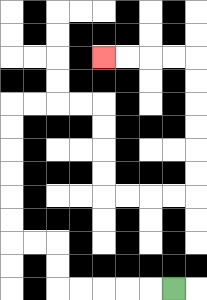{'start': '[7, 12]', 'end': '[4, 2]', 'path_directions': 'L,L,L,L,L,U,U,L,L,U,U,U,U,U,U,R,R,R,R,D,D,D,D,R,R,R,R,U,U,U,U,U,U,L,L,L,L', 'path_coordinates': '[[7, 12], [6, 12], [5, 12], [4, 12], [3, 12], [2, 12], [2, 11], [2, 10], [1, 10], [0, 10], [0, 9], [0, 8], [0, 7], [0, 6], [0, 5], [0, 4], [1, 4], [2, 4], [3, 4], [4, 4], [4, 5], [4, 6], [4, 7], [4, 8], [5, 8], [6, 8], [7, 8], [8, 8], [8, 7], [8, 6], [8, 5], [8, 4], [8, 3], [8, 2], [7, 2], [6, 2], [5, 2], [4, 2]]'}